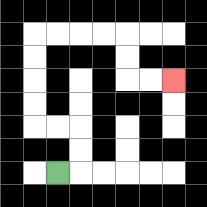{'start': '[2, 7]', 'end': '[7, 3]', 'path_directions': 'R,U,U,L,L,U,U,U,U,R,R,R,R,D,D,R,R', 'path_coordinates': '[[2, 7], [3, 7], [3, 6], [3, 5], [2, 5], [1, 5], [1, 4], [1, 3], [1, 2], [1, 1], [2, 1], [3, 1], [4, 1], [5, 1], [5, 2], [5, 3], [6, 3], [7, 3]]'}